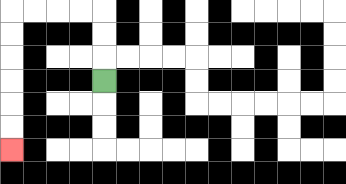{'start': '[4, 3]', 'end': '[0, 6]', 'path_directions': 'U,U,U,L,L,L,L,D,D,D,D,D,D', 'path_coordinates': '[[4, 3], [4, 2], [4, 1], [4, 0], [3, 0], [2, 0], [1, 0], [0, 0], [0, 1], [0, 2], [0, 3], [0, 4], [0, 5], [0, 6]]'}